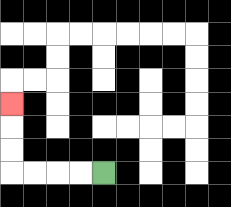{'start': '[4, 7]', 'end': '[0, 4]', 'path_directions': 'L,L,L,L,U,U,U', 'path_coordinates': '[[4, 7], [3, 7], [2, 7], [1, 7], [0, 7], [0, 6], [0, 5], [0, 4]]'}